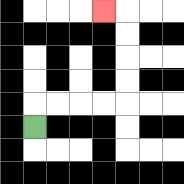{'start': '[1, 5]', 'end': '[4, 0]', 'path_directions': 'U,R,R,R,R,U,U,U,U,L', 'path_coordinates': '[[1, 5], [1, 4], [2, 4], [3, 4], [4, 4], [5, 4], [5, 3], [5, 2], [5, 1], [5, 0], [4, 0]]'}